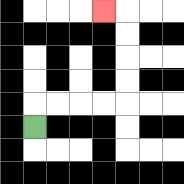{'start': '[1, 5]', 'end': '[4, 0]', 'path_directions': 'U,R,R,R,R,U,U,U,U,L', 'path_coordinates': '[[1, 5], [1, 4], [2, 4], [3, 4], [4, 4], [5, 4], [5, 3], [5, 2], [5, 1], [5, 0], [4, 0]]'}